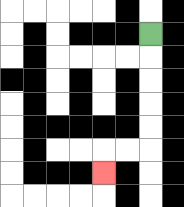{'start': '[6, 1]', 'end': '[4, 7]', 'path_directions': 'D,D,D,D,D,L,L,D', 'path_coordinates': '[[6, 1], [6, 2], [6, 3], [6, 4], [6, 5], [6, 6], [5, 6], [4, 6], [4, 7]]'}